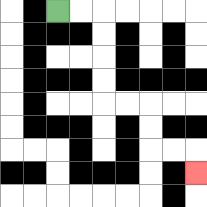{'start': '[2, 0]', 'end': '[8, 7]', 'path_directions': 'R,R,D,D,D,D,R,R,D,D,R,R,D', 'path_coordinates': '[[2, 0], [3, 0], [4, 0], [4, 1], [4, 2], [4, 3], [4, 4], [5, 4], [6, 4], [6, 5], [6, 6], [7, 6], [8, 6], [8, 7]]'}